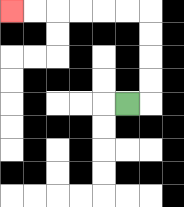{'start': '[5, 4]', 'end': '[0, 0]', 'path_directions': 'R,U,U,U,U,L,L,L,L,L,L', 'path_coordinates': '[[5, 4], [6, 4], [6, 3], [6, 2], [6, 1], [6, 0], [5, 0], [4, 0], [3, 0], [2, 0], [1, 0], [0, 0]]'}